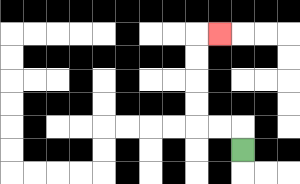{'start': '[10, 6]', 'end': '[9, 1]', 'path_directions': 'U,L,L,U,U,U,U,R', 'path_coordinates': '[[10, 6], [10, 5], [9, 5], [8, 5], [8, 4], [8, 3], [8, 2], [8, 1], [9, 1]]'}